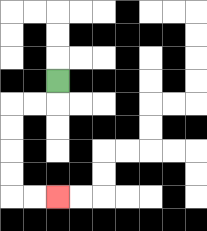{'start': '[2, 3]', 'end': '[2, 8]', 'path_directions': 'D,L,L,D,D,D,D,R,R', 'path_coordinates': '[[2, 3], [2, 4], [1, 4], [0, 4], [0, 5], [0, 6], [0, 7], [0, 8], [1, 8], [2, 8]]'}